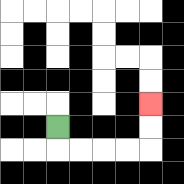{'start': '[2, 5]', 'end': '[6, 4]', 'path_directions': 'D,R,R,R,R,U,U', 'path_coordinates': '[[2, 5], [2, 6], [3, 6], [4, 6], [5, 6], [6, 6], [6, 5], [6, 4]]'}